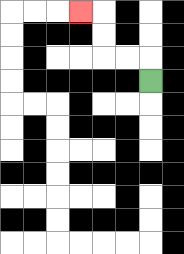{'start': '[6, 3]', 'end': '[3, 0]', 'path_directions': 'U,L,L,U,U,L', 'path_coordinates': '[[6, 3], [6, 2], [5, 2], [4, 2], [4, 1], [4, 0], [3, 0]]'}